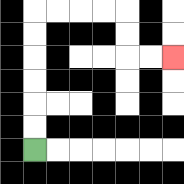{'start': '[1, 6]', 'end': '[7, 2]', 'path_directions': 'U,U,U,U,U,U,R,R,R,R,D,D,R,R', 'path_coordinates': '[[1, 6], [1, 5], [1, 4], [1, 3], [1, 2], [1, 1], [1, 0], [2, 0], [3, 0], [4, 0], [5, 0], [5, 1], [5, 2], [6, 2], [7, 2]]'}